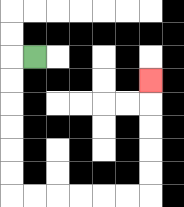{'start': '[1, 2]', 'end': '[6, 3]', 'path_directions': 'L,D,D,D,D,D,D,R,R,R,R,R,R,U,U,U,U,U', 'path_coordinates': '[[1, 2], [0, 2], [0, 3], [0, 4], [0, 5], [0, 6], [0, 7], [0, 8], [1, 8], [2, 8], [3, 8], [4, 8], [5, 8], [6, 8], [6, 7], [6, 6], [6, 5], [6, 4], [6, 3]]'}